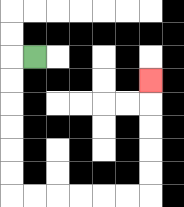{'start': '[1, 2]', 'end': '[6, 3]', 'path_directions': 'L,D,D,D,D,D,D,R,R,R,R,R,R,U,U,U,U,U', 'path_coordinates': '[[1, 2], [0, 2], [0, 3], [0, 4], [0, 5], [0, 6], [0, 7], [0, 8], [1, 8], [2, 8], [3, 8], [4, 8], [5, 8], [6, 8], [6, 7], [6, 6], [6, 5], [6, 4], [6, 3]]'}